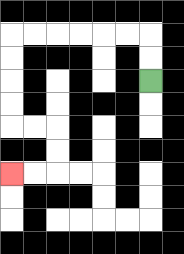{'start': '[6, 3]', 'end': '[0, 7]', 'path_directions': 'U,U,L,L,L,L,L,L,D,D,D,D,R,R,D,D,L,L', 'path_coordinates': '[[6, 3], [6, 2], [6, 1], [5, 1], [4, 1], [3, 1], [2, 1], [1, 1], [0, 1], [0, 2], [0, 3], [0, 4], [0, 5], [1, 5], [2, 5], [2, 6], [2, 7], [1, 7], [0, 7]]'}